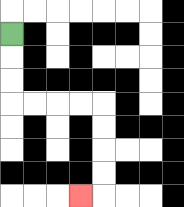{'start': '[0, 1]', 'end': '[3, 8]', 'path_directions': 'D,D,D,R,R,R,R,D,D,D,D,L', 'path_coordinates': '[[0, 1], [0, 2], [0, 3], [0, 4], [1, 4], [2, 4], [3, 4], [4, 4], [4, 5], [4, 6], [4, 7], [4, 8], [3, 8]]'}